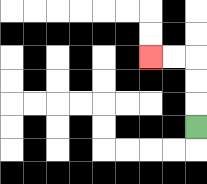{'start': '[8, 5]', 'end': '[6, 2]', 'path_directions': 'U,U,U,L,L', 'path_coordinates': '[[8, 5], [8, 4], [8, 3], [8, 2], [7, 2], [6, 2]]'}